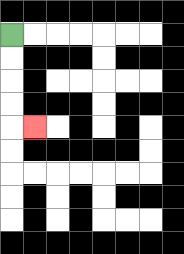{'start': '[0, 1]', 'end': '[1, 5]', 'path_directions': 'D,D,D,D,R', 'path_coordinates': '[[0, 1], [0, 2], [0, 3], [0, 4], [0, 5], [1, 5]]'}